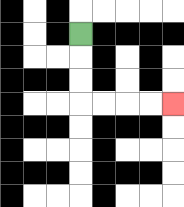{'start': '[3, 1]', 'end': '[7, 4]', 'path_directions': 'D,D,D,R,R,R,R', 'path_coordinates': '[[3, 1], [3, 2], [3, 3], [3, 4], [4, 4], [5, 4], [6, 4], [7, 4]]'}